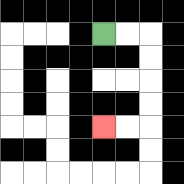{'start': '[4, 1]', 'end': '[4, 5]', 'path_directions': 'R,R,D,D,D,D,L,L', 'path_coordinates': '[[4, 1], [5, 1], [6, 1], [6, 2], [6, 3], [6, 4], [6, 5], [5, 5], [4, 5]]'}